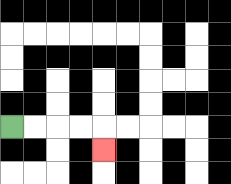{'start': '[0, 5]', 'end': '[4, 6]', 'path_directions': 'R,R,R,R,D', 'path_coordinates': '[[0, 5], [1, 5], [2, 5], [3, 5], [4, 5], [4, 6]]'}